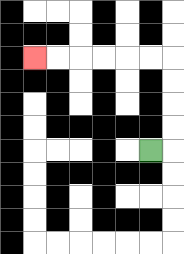{'start': '[6, 6]', 'end': '[1, 2]', 'path_directions': 'R,U,U,U,U,L,L,L,L,L,L', 'path_coordinates': '[[6, 6], [7, 6], [7, 5], [7, 4], [7, 3], [7, 2], [6, 2], [5, 2], [4, 2], [3, 2], [2, 2], [1, 2]]'}